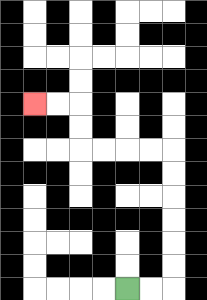{'start': '[5, 12]', 'end': '[1, 4]', 'path_directions': 'R,R,U,U,U,U,U,U,L,L,L,L,U,U,L,L', 'path_coordinates': '[[5, 12], [6, 12], [7, 12], [7, 11], [7, 10], [7, 9], [7, 8], [7, 7], [7, 6], [6, 6], [5, 6], [4, 6], [3, 6], [3, 5], [3, 4], [2, 4], [1, 4]]'}